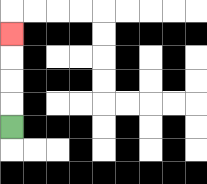{'start': '[0, 5]', 'end': '[0, 1]', 'path_directions': 'U,U,U,U', 'path_coordinates': '[[0, 5], [0, 4], [0, 3], [0, 2], [0, 1]]'}